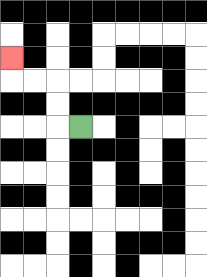{'start': '[3, 5]', 'end': '[0, 2]', 'path_directions': 'L,U,U,L,L,U', 'path_coordinates': '[[3, 5], [2, 5], [2, 4], [2, 3], [1, 3], [0, 3], [0, 2]]'}